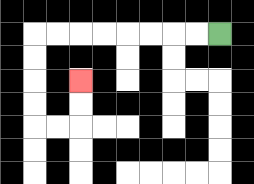{'start': '[9, 1]', 'end': '[3, 3]', 'path_directions': 'L,L,L,L,L,L,L,L,D,D,D,D,R,R,U,U', 'path_coordinates': '[[9, 1], [8, 1], [7, 1], [6, 1], [5, 1], [4, 1], [3, 1], [2, 1], [1, 1], [1, 2], [1, 3], [1, 4], [1, 5], [2, 5], [3, 5], [3, 4], [3, 3]]'}